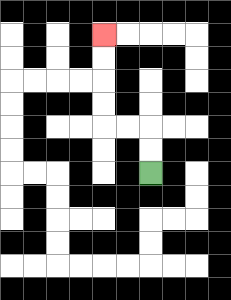{'start': '[6, 7]', 'end': '[4, 1]', 'path_directions': 'U,U,L,L,U,U,U,U', 'path_coordinates': '[[6, 7], [6, 6], [6, 5], [5, 5], [4, 5], [4, 4], [4, 3], [4, 2], [4, 1]]'}